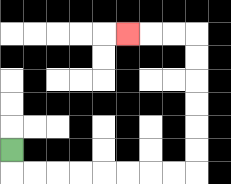{'start': '[0, 6]', 'end': '[5, 1]', 'path_directions': 'D,R,R,R,R,R,R,R,R,U,U,U,U,U,U,L,L,L', 'path_coordinates': '[[0, 6], [0, 7], [1, 7], [2, 7], [3, 7], [4, 7], [5, 7], [6, 7], [7, 7], [8, 7], [8, 6], [8, 5], [8, 4], [8, 3], [8, 2], [8, 1], [7, 1], [6, 1], [5, 1]]'}